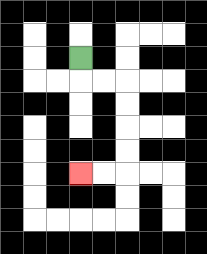{'start': '[3, 2]', 'end': '[3, 7]', 'path_directions': 'D,R,R,D,D,D,D,L,L', 'path_coordinates': '[[3, 2], [3, 3], [4, 3], [5, 3], [5, 4], [5, 5], [5, 6], [5, 7], [4, 7], [3, 7]]'}